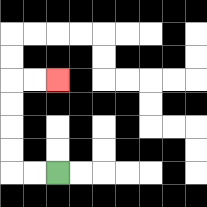{'start': '[2, 7]', 'end': '[2, 3]', 'path_directions': 'L,L,U,U,U,U,R,R', 'path_coordinates': '[[2, 7], [1, 7], [0, 7], [0, 6], [0, 5], [0, 4], [0, 3], [1, 3], [2, 3]]'}